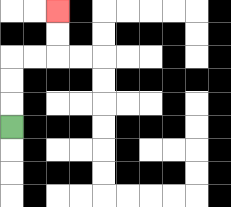{'start': '[0, 5]', 'end': '[2, 0]', 'path_directions': 'U,U,U,R,R,U,U', 'path_coordinates': '[[0, 5], [0, 4], [0, 3], [0, 2], [1, 2], [2, 2], [2, 1], [2, 0]]'}